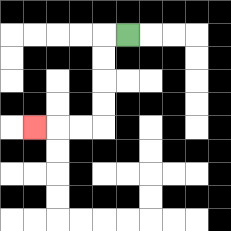{'start': '[5, 1]', 'end': '[1, 5]', 'path_directions': 'L,D,D,D,D,L,L,L', 'path_coordinates': '[[5, 1], [4, 1], [4, 2], [4, 3], [4, 4], [4, 5], [3, 5], [2, 5], [1, 5]]'}